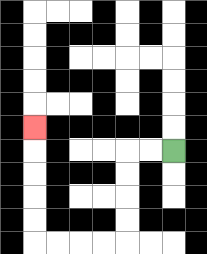{'start': '[7, 6]', 'end': '[1, 5]', 'path_directions': 'L,L,D,D,D,D,L,L,L,L,U,U,U,U,U', 'path_coordinates': '[[7, 6], [6, 6], [5, 6], [5, 7], [5, 8], [5, 9], [5, 10], [4, 10], [3, 10], [2, 10], [1, 10], [1, 9], [1, 8], [1, 7], [1, 6], [1, 5]]'}